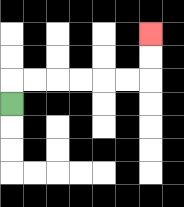{'start': '[0, 4]', 'end': '[6, 1]', 'path_directions': 'U,R,R,R,R,R,R,U,U', 'path_coordinates': '[[0, 4], [0, 3], [1, 3], [2, 3], [3, 3], [4, 3], [5, 3], [6, 3], [6, 2], [6, 1]]'}